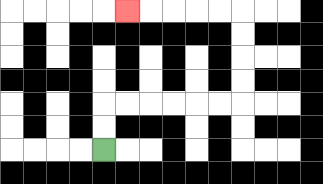{'start': '[4, 6]', 'end': '[5, 0]', 'path_directions': 'U,U,R,R,R,R,R,R,U,U,U,U,L,L,L,L,L', 'path_coordinates': '[[4, 6], [4, 5], [4, 4], [5, 4], [6, 4], [7, 4], [8, 4], [9, 4], [10, 4], [10, 3], [10, 2], [10, 1], [10, 0], [9, 0], [8, 0], [7, 0], [6, 0], [5, 0]]'}